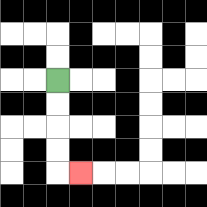{'start': '[2, 3]', 'end': '[3, 7]', 'path_directions': 'D,D,D,D,R', 'path_coordinates': '[[2, 3], [2, 4], [2, 5], [2, 6], [2, 7], [3, 7]]'}